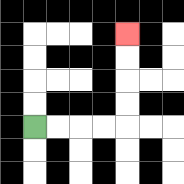{'start': '[1, 5]', 'end': '[5, 1]', 'path_directions': 'R,R,R,R,U,U,U,U', 'path_coordinates': '[[1, 5], [2, 5], [3, 5], [4, 5], [5, 5], [5, 4], [5, 3], [5, 2], [5, 1]]'}